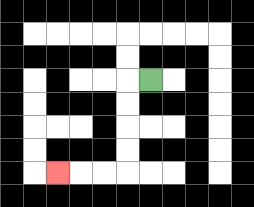{'start': '[6, 3]', 'end': '[2, 7]', 'path_directions': 'L,D,D,D,D,L,L,L', 'path_coordinates': '[[6, 3], [5, 3], [5, 4], [5, 5], [5, 6], [5, 7], [4, 7], [3, 7], [2, 7]]'}